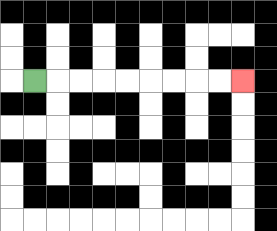{'start': '[1, 3]', 'end': '[10, 3]', 'path_directions': 'R,R,R,R,R,R,R,R,R', 'path_coordinates': '[[1, 3], [2, 3], [3, 3], [4, 3], [5, 3], [6, 3], [7, 3], [8, 3], [9, 3], [10, 3]]'}